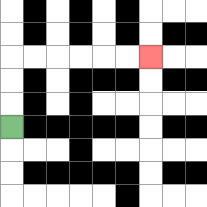{'start': '[0, 5]', 'end': '[6, 2]', 'path_directions': 'U,U,U,R,R,R,R,R,R', 'path_coordinates': '[[0, 5], [0, 4], [0, 3], [0, 2], [1, 2], [2, 2], [3, 2], [4, 2], [5, 2], [6, 2]]'}